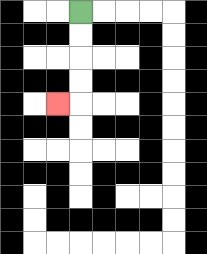{'start': '[3, 0]', 'end': '[2, 4]', 'path_directions': 'D,D,D,D,L', 'path_coordinates': '[[3, 0], [3, 1], [3, 2], [3, 3], [3, 4], [2, 4]]'}